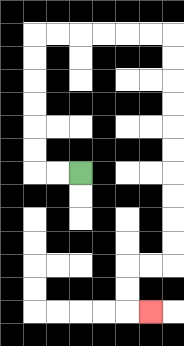{'start': '[3, 7]', 'end': '[6, 13]', 'path_directions': 'L,L,U,U,U,U,U,U,R,R,R,R,R,R,D,D,D,D,D,D,D,D,D,D,L,L,D,D,R', 'path_coordinates': '[[3, 7], [2, 7], [1, 7], [1, 6], [1, 5], [1, 4], [1, 3], [1, 2], [1, 1], [2, 1], [3, 1], [4, 1], [5, 1], [6, 1], [7, 1], [7, 2], [7, 3], [7, 4], [7, 5], [7, 6], [7, 7], [7, 8], [7, 9], [7, 10], [7, 11], [6, 11], [5, 11], [5, 12], [5, 13], [6, 13]]'}